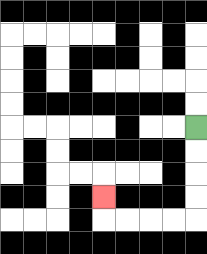{'start': '[8, 5]', 'end': '[4, 8]', 'path_directions': 'D,D,D,D,L,L,L,L,U', 'path_coordinates': '[[8, 5], [8, 6], [8, 7], [8, 8], [8, 9], [7, 9], [6, 9], [5, 9], [4, 9], [4, 8]]'}